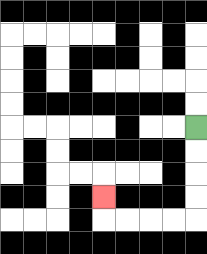{'start': '[8, 5]', 'end': '[4, 8]', 'path_directions': 'D,D,D,D,L,L,L,L,U', 'path_coordinates': '[[8, 5], [8, 6], [8, 7], [8, 8], [8, 9], [7, 9], [6, 9], [5, 9], [4, 9], [4, 8]]'}